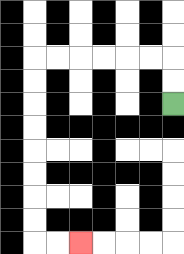{'start': '[7, 4]', 'end': '[3, 10]', 'path_directions': 'U,U,L,L,L,L,L,L,D,D,D,D,D,D,D,D,R,R', 'path_coordinates': '[[7, 4], [7, 3], [7, 2], [6, 2], [5, 2], [4, 2], [3, 2], [2, 2], [1, 2], [1, 3], [1, 4], [1, 5], [1, 6], [1, 7], [1, 8], [1, 9], [1, 10], [2, 10], [3, 10]]'}